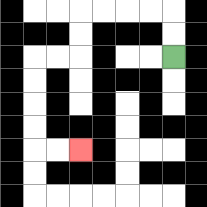{'start': '[7, 2]', 'end': '[3, 6]', 'path_directions': 'U,U,L,L,L,L,D,D,L,L,D,D,D,D,R,R', 'path_coordinates': '[[7, 2], [7, 1], [7, 0], [6, 0], [5, 0], [4, 0], [3, 0], [3, 1], [3, 2], [2, 2], [1, 2], [1, 3], [1, 4], [1, 5], [1, 6], [2, 6], [3, 6]]'}